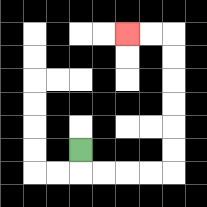{'start': '[3, 6]', 'end': '[5, 1]', 'path_directions': 'D,R,R,R,R,U,U,U,U,U,U,L,L', 'path_coordinates': '[[3, 6], [3, 7], [4, 7], [5, 7], [6, 7], [7, 7], [7, 6], [7, 5], [7, 4], [7, 3], [7, 2], [7, 1], [6, 1], [5, 1]]'}